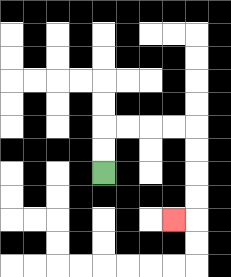{'start': '[4, 7]', 'end': '[7, 9]', 'path_directions': 'U,U,R,R,R,R,D,D,D,D,L', 'path_coordinates': '[[4, 7], [4, 6], [4, 5], [5, 5], [6, 5], [7, 5], [8, 5], [8, 6], [8, 7], [8, 8], [8, 9], [7, 9]]'}